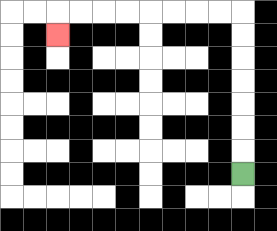{'start': '[10, 7]', 'end': '[2, 1]', 'path_directions': 'U,U,U,U,U,U,U,L,L,L,L,L,L,L,L,D', 'path_coordinates': '[[10, 7], [10, 6], [10, 5], [10, 4], [10, 3], [10, 2], [10, 1], [10, 0], [9, 0], [8, 0], [7, 0], [6, 0], [5, 0], [4, 0], [3, 0], [2, 0], [2, 1]]'}